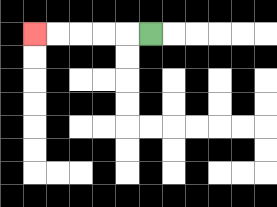{'start': '[6, 1]', 'end': '[1, 1]', 'path_directions': 'L,L,L,L,L', 'path_coordinates': '[[6, 1], [5, 1], [4, 1], [3, 1], [2, 1], [1, 1]]'}